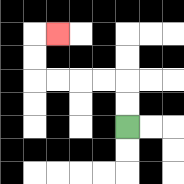{'start': '[5, 5]', 'end': '[2, 1]', 'path_directions': 'U,U,L,L,L,L,U,U,R', 'path_coordinates': '[[5, 5], [5, 4], [5, 3], [4, 3], [3, 3], [2, 3], [1, 3], [1, 2], [1, 1], [2, 1]]'}